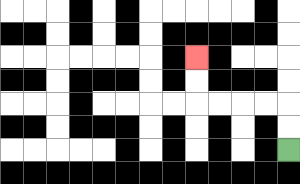{'start': '[12, 6]', 'end': '[8, 2]', 'path_directions': 'U,U,L,L,L,L,U,U', 'path_coordinates': '[[12, 6], [12, 5], [12, 4], [11, 4], [10, 4], [9, 4], [8, 4], [8, 3], [8, 2]]'}